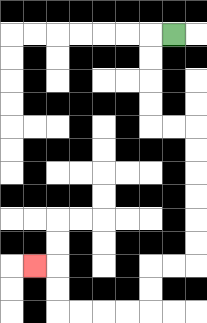{'start': '[7, 1]', 'end': '[1, 11]', 'path_directions': 'L,D,D,D,D,R,R,D,D,D,D,D,D,L,L,D,D,L,L,L,L,U,U,L', 'path_coordinates': '[[7, 1], [6, 1], [6, 2], [6, 3], [6, 4], [6, 5], [7, 5], [8, 5], [8, 6], [8, 7], [8, 8], [8, 9], [8, 10], [8, 11], [7, 11], [6, 11], [6, 12], [6, 13], [5, 13], [4, 13], [3, 13], [2, 13], [2, 12], [2, 11], [1, 11]]'}